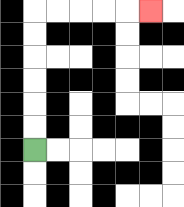{'start': '[1, 6]', 'end': '[6, 0]', 'path_directions': 'U,U,U,U,U,U,R,R,R,R,R', 'path_coordinates': '[[1, 6], [1, 5], [1, 4], [1, 3], [1, 2], [1, 1], [1, 0], [2, 0], [3, 0], [4, 0], [5, 0], [6, 0]]'}